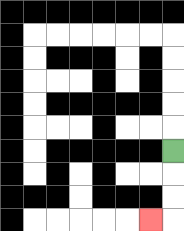{'start': '[7, 6]', 'end': '[6, 9]', 'path_directions': 'D,D,D,L', 'path_coordinates': '[[7, 6], [7, 7], [7, 8], [7, 9], [6, 9]]'}